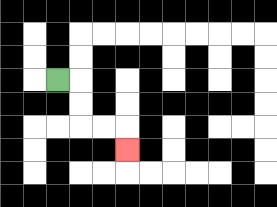{'start': '[2, 3]', 'end': '[5, 6]', 'path_directions': 'R,D,D,R,R,D', 'path_coordinates': '[[2, 3], [3, 3], [3, 4], [3, 5], [4, 5], [5, 5], [5, 6]]'}